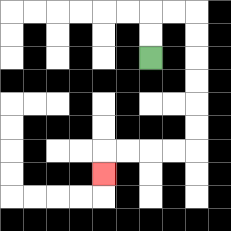{'start': '[6, 2]', 'end': '[4, 7]', 'path_directions': 'U,U,R,R,D,D,D,D,D,D,L,L,L,L,D', 'path_coordinates': '[[6, 2], [6, 1], [6, 0], [7, 0], [8, 0], [8, 1], [8, 2], [8, 3], [8, 4], [8, 5], [8, 6], [7, 6], [6, 6], [5, 6], [4, 6], [4, 7]]'}